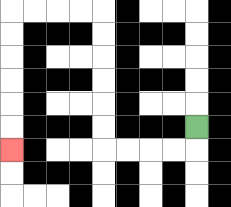{'start': '[8, 5]', 'end': '[0, 6]', 'path_directions': 'D,L,L,L,L,U,U,U,U,U,U,L,L,L,L,D,D,D,D,D,D', 'path_coordinates': '[[8, 5], [8, 6], [7, 6], [6, 6], [5, 6], [4, 6], [4, 5], [4, 4], [4, 3], [4, 2], [4, 1], [4, 0], [3, 0], [2, 0], [1, 0], [0, 0], [0, 1], [0, 2], [0, 3], [0, 4], [0, 5], [0, 6]]'}